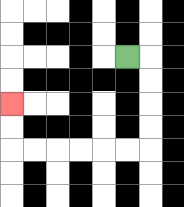{'start': '[5, 2]', 'end': '[0, 4]', 'path_directions': 'R,D,D,D,D,L,L,L,L,L,L,U,U', 'path_coordinates': '[[5, 2], [6, 2], [6, 3], [6, 4], [6, 5], [6, 6], [5, 6], [4, 6], [3, 6], [2, 6], [1, 6], [0, 6], [0, 5], [0, 4]]'}